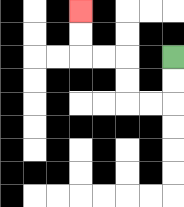{'start': '[7, 2]', 'end': '[3, 0]', 'path_directions': 'D,D,L,L,U,U,L,L,U,U', 'path_coordinates': '[[7, 2], [7, 3], [7, 4], [6, 4], [5, 4], [5, 3], [5, 2], [4, 2], [3, 2], [3, 1], [3, 0]]'}